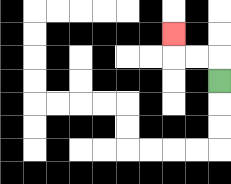{'start': '[9, 3]', 'end': '[7, 1]', 'path_directions': 'U,L,L,U', 'path_coordinates': '[[9, 3], [9, 2], [8, 2], [7, 2], [7, 1]]'}